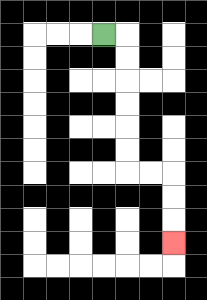{'start': '[4, 1]', 'end': '[7, 10]', 'path_directions': 'R,D,D,D,D,D,D,R,R,D,D,D', 'path_coordinates': '[[4, 1], [5, 1], [5, 2], [5, 3], [5, 4], [5, 5], [5, 6], [5, 7], [6, 7], [7, 7], [7, 8], [7, 9], [7, 10]]'}